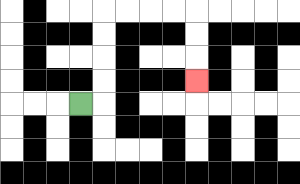{'start': '[3, 4]', 'end': '[8, 3]', 'path_directions': 'R,U,U,U,U,R,R,R,R,D,D,D', 'path_coordinates': '[[3, 4], [4, 4], [4, 3], [4, 2], [4, 1], [4, 0], [5, 0], [6, 0], [7, 0], [8, 0], [8, 1], [8, 2], [8, 3]]'}